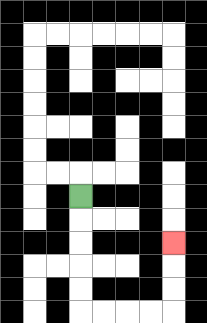{'start': '[3, 8]', 'end': '[7, 10]', 'path_directions': 'D,D,D,D,D,R,R,R,R,U,U,U', 'path_coordinates': '[[3, 8], [3, 9], [3, 10], [3, 11], [3, 12], [3, 13], [4, 13], [5, 13], [6, 13], [7, 13], [7, 12], [7, 11], [7, 10]]'}